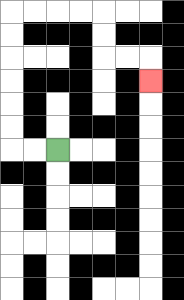{'start': '[2, 6]', 'end': '[6, 3]', 'path_directions': 'L,L,U,U,U,U,U,U,R,R,R,R,D,D,R,R,D', 'path_coordinates': '[[2, 6], [1, 6], [0, 6], [0, 5], [0, 4], [0, 3], [0, 2], [0, 1], [0, 0], [1, 0], [2, 0], [3, 0], [4, 0], [4, 1], [4, 2], [5, 2], [6, 2], [6, 3]]'}